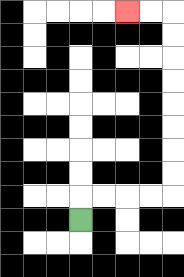{'start': '[3, 9]', 'end': '[5, 0]', 'path_directions': 'U,R,R,R,R,U,U,U,U,U,U,U,U,L,L', 'path_coordinates': '[[3, 9], [3, 8], [4, 8], [5, 8], [6, 8], [7, 8], [7, 7], [7, 6], [7, 5], [7, 4], [7, 3], [7, 2], [7, 1], [7, 0], [6, 0], [5, 0]]'}